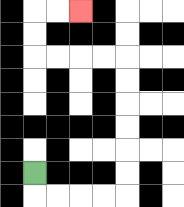{'start': '[1, 7]', 'end': '[3, 0]', 'path_directions': 'D,R,R,R,R,U,U,U,U,U,U,L,L,L,L,U,U,R,R', 'path_coordinates': '[[1, 7], [1, 8], [2, 8], [3, 8], [4, 8], [5, 8], [5, 7], [5, 6], [5, 5], [5, 4], [5, 3], [5, 2], [4, 2], [3, 2], [2, 2], [1, 2], [1, 1], [1, 0], [2, 0], [3, 0]]'}